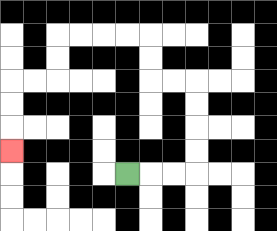{'start': '[5, 7]', 'end': '[0, 6]', 'path_directions': 'R,R,R,U,U,U,U,L,L,U,U,L,L,L,L,D,D,L,L,D,D,D', 'path_coordinates': '[[5, 7], [6, 7], [7, 7], [8, 7], [8, 6], [8, 5], [8, 4], [8, 3], [7, 3], [6, 3], [6, 2], [6, 1], [5, 1], [4, 1], [3, 1], [2, 1], [2, 2], [2, 3], [1, 3], [0, 3], [0, 4], [0, 5], [0, 6]]'}